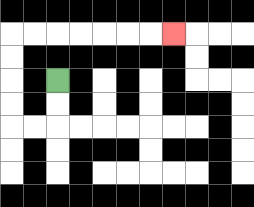{'start': '[2, 3]', 'end': '[7, 1]', 'path_directions': 'D,D,L,L,U,U,U,U,R,R,R,R,R,R,R', 'path_coordinates': '[[2, 3], [2, 4], [2, 5], [1, 5], [0, 5], [0, 4], [0, 3], [0, 2], [0, 1], [1, 1], [2, 1], [3, 1], [4, 1], [5, 1], [6, 1], [7, 1]]'}